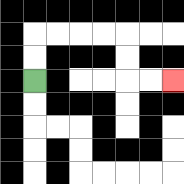{'start': '[1, 3]', 'end': '[7, 3]', 'path_directions': 'U,U,R,R,R,R,D,D,R,R', 'path_coordinates': '[[1, 3], [1, 2], [1, 1], [2, 1], [3, 1], [4, 1], [5, 1], [5, 2], [5, 3], [6, 3], [7, 3]]'}